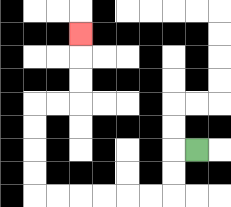{'start': '[8, 6]', 'end': '[3, 1]', 'path_directions': 'L,D,D,L,L,L,L,L,L,U,U,U,U,R,R,U,U,U', 'path_coordinates': '[[8, 6], [7, 6], [7, 7], [7, 8], [6, 8], [5, 8], [4, 8], [3, 8], [2, 8], [1, 8], [1, 7], [1, 6], [1, 5], [1, 4], [2, 4], [3, 4], [3, 3], [3, 2], [3, 1]]'}